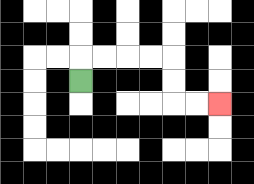{'start': '[3, 3]', 'end': '[9, 4]', 'path_directions': 'U,R,R,R,R,D,D,R,R', 'path_coordinates': '[[3, 3], [3, 2], [4, 2], [5, 2], [6, 2], [7, 2], [7, 3], [7, 4], [8, 4], [9, 4]]'}